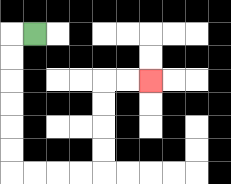{'start': '[1, 1]', 'end': '[6, 3]', 'path_directions': 'L,D,D,D,D,D,D,R,R,R,R,U,U,U,U,R,R', 'path_coordinates': '[[1, 1], [0, 1], [0, 2], [0, 3], [0, 4], [0, 5], [0, 6], [0, 7], [1, 7], [2, 7], [3, 7], [4, 7], [4, 6], [4, 5], [4, 4], [4, 3], [5, 3], [6, 3]]'}